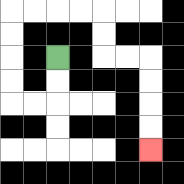{'start': '[2, 2]', 'end': '[6, 6]', 'path_directions': 'D,D,L,L,U,U,U,U,R,R,R,R,D,D,R,R,D,D,D,D', 'path_coordinates': '[[2, 2], [2, 3], [2, 4], [1, 4], [0, 4], [0, 3], [0, 2], [0, 1], [0, 0], [1, 0], [2, 0], [3, 0], [4, 0], [4, 1], [4, 2], [5, 2], [6, 2], [6, 3], [6, 4], [6, 5], [6, 6]]'}